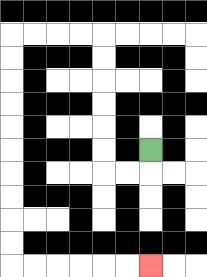{'start': '[6, 6]', 'end': '[6, 11]', 'path_directions': 'D,L,L,U,U,U,U,U,U,L,L,L,L,D,D,D,D,D,D,D,D,D,D,R,R,R,R,R,R', 'path_coordinates': '[[6, 6], [6, 7], [5, 7], [4, 7], [4, 6], [4, 5], [4, 4], [4, 3], [4, 2], [4, 1], [3, 1], [2, 1], [1, 1], [0, 1], [0, 2], [0, 3], [0, 4], [0, 5], [0, 6], [0, 7], [0, 8], [0, 9], [0, 10], [0, 11], [1, 11], [2, 11], [3, 11], [4, 11], [5, 11], [6, 11]]'}